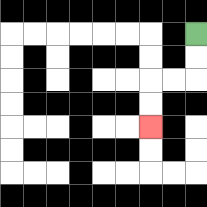{'start': '[8, 1]', 'end': '[6, 5]', 'path_directions': 'D,D,L,L,D,D', 'path_coordinates': '[[8, 1], [8, 2], [8, 3], [7, 3], [6, 3], [6, 4], [6, 5]]'}